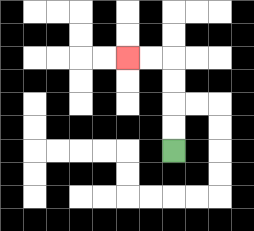{'start': '[7, 6]', 'end': '[5, 2]', 'path_directions': 'U,U,U,U,L,L', 'path_coordinates': '[[7, 6], [7, 5], [7, 4], [7, 3], [7, 2], [6, 2], [5, 2]]'}